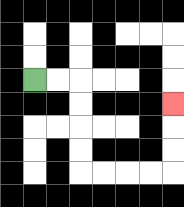{'start': '[1, 3]', 'end': '[7, 4]', 'path_directions': 'R,R,D,D,D,D,R,R,R,R,U,U,U', 'path_coordinates': '[[1, 3], [2, 3], [3, 3], [3, 4], [3, 5], [3, 6], [3, 7], [4, 7], [5, 7], [6, 7], [7, 7], [7, 6], [7, 5], [7, 4]]'}